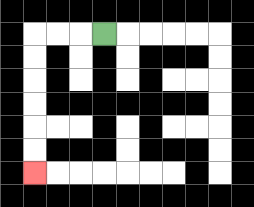{'start': '[4, 1]', 'end': '[1, 7]', 'path_directions': 'L,L,L,D,D,D,D,D,D', 'path_coordinates': '[[4, 1], [3, 1], [2, 1], [1, 1], [1, 2], [1, 3], [1, 4], [1, 5], [1, 6], [1, 7]]'}